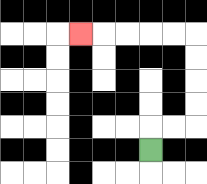{'start': '[6, 6]', 'end': '[3, 1]', 'path_directions': 'U,R,R,U,U,U,U,L,L,L,L,L', 'path_coordinates': '[[6, 6], [6, 5], [7, 5], [8, 5], [8, 4], [8, 3], [8, 2], [8, 1], [7, 1], [6, 1], [5, 1], [4, 1], [3, 1]]'}